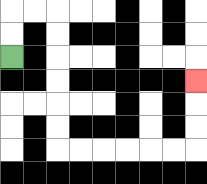{'start': '[0, 2]', 'end': '[8, 3]', 'path_directions': 'U,U,R,R,D,D,D,D,D,D,R,R,R,R,R,R,U,U,U', 'path_coordinates': '[[0, 2], [0, 1], [0, 0], [1, 0], [2, 0], [2, 1], [2, 2], [2, 3], [2, 4], [2, 5], [2, 6], [3, 6], [4, 6], [5, 6], [6, 6], [7, 6], [8, 6], [8, 5], [8, 4], [8, 3]]'}